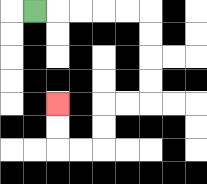{'start': '[1, 0]', 'end': '[2, 4]', 'path_directions': 'R,R,R,R,R,D,D,D,D,L,L,D,D,L,L,U,U', 'path_coordinates': '[[1, 0], [2, 0], [3, 0], [4, 0], [5, 0], [6, 0], [6, 1], [6, 2], [6, 3], [6, 4], [5, 4], [4, 4], [4, 5], [4, 6], [3, 6], [2, 6], [2, 5], [2, 4]]'}